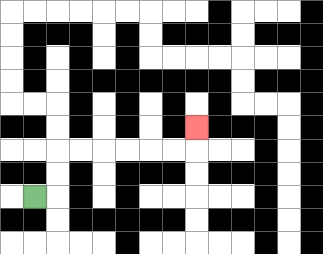{'start': '[1, 8]', 'end': '[8, 5]', 'path_directions': 'R,U,U,R,R,R,R,R,R,U', 'path_coordinates': '[[1, 8], [2, 8], [2, 7], [2, 6], [3, 6], [4, 6], [5, 6], [6, 6], [7, 6], [8, 6], [8, 5]]'}